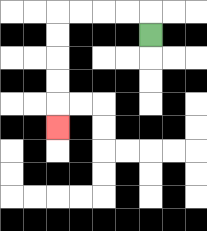{'start': '[6, 1]', 'end': '[2, 5]', 'path_directions': 'U,L,L,L,L,D,D,D,D,D', 'path_coordinates': '[[6, 1], [6, 0], [5, 0], [4, 0], [3, 0], [2, 0], [2, 1], [2, 2], [2, 3], [2, 4], [2, 5]]'}